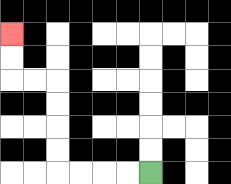{'start': '[6, 7]', 'end': '[0, 1]', 'path_directions': 'L,L,L,L,U,U,U,U,L,L,U,U', 'path_coordinates': '[[6, 7], [5, 7], [4, 7], [3, 7], [2, 7], [2, 6], [2, 5], [2, 4], [2, 3], [1, 3], [0, 3], [0, 2], [0, 1]]'}